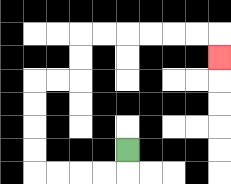{'start': '[5, 6]', 'end': '[9, 2]', 'path_directions': 'D,L,L,L,L,U,U,U,U,R,R,U,U,R,R,R,R,R,R,D', 'path_coordinates': '[[5, 6], [5, 7], [4, 7], [3, 7], [2, 7], [1, 7], [1, 6], [1, 5], [1, 4], [1, 3], [2, 3], [3, 3], [3, 2], [3, 1], [4, 1], [5, 1], [6, 1], [7, 1], [8, 1], [9, 1], [9, 2]]'}